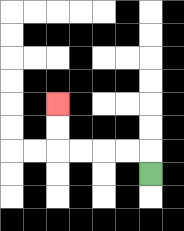{'start': '[6, 7]', 'end': '[2, 4]', 'path_directions': 'U,L,L,L,L,U,U', 'path_coordinates': '[[6, 7], [6, 6], [5, 6], [4, 6], [3, 6], [2, 6], [2, 5], [2, 4]]'}